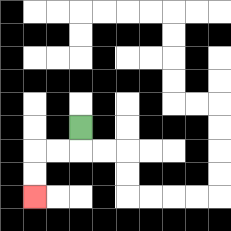{'start': '[3, 5]', 'end': '[1, 8]', 'path_directions': 'D,L,L,D,D', 'path_coordinates': '[[3, 5], [3, 6], [2, 6], [1, 6], [1, 7], [1, 8]]'}